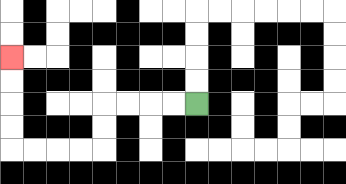{'start': '[8, 4]', 'end': '[0, 2]', 'path_directions': 'L,L,L,L,D,D,L,L,L,L,U,U,U,U', 'path_coordinates': '[[8, 4], [7, 4], [6, 4], [5, 4], [4, 4], [4, 5], [4, 6], [3, 6], [2, 6], [1, 6], [0, 6], [0, 5], [0, 4], [0, 3], [0, 2]]'}